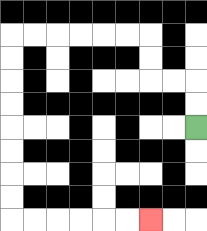{'start': '[8, 5]', 'end': '[6, 9]', 'path_directions': 'U,U,L,L,U,U,L,L,L,L,L,L,D,D,D,D,D,D,D,D,R,R,R,R,R,R', 'path_coordinates': '[[8, 5], [8, 4], [8, 3], [7, 3], [6, 3], [6, 2], [6, 1], [5, 1], [4, 1], [3, 1], [2, 1], [1, 1], [0, 1], [0, 2], [0, 3], [0, 4], [0, 5], [0, 6], [0, 7], [0, 8], [0, 9], [1, 9], [2, 9], [3, 9], [4, 9], [5, 9], [6, 9]]'}